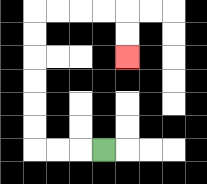{'start': '[4, 6]', 'end': '[5, 2]', 'path_directions': 'L,L,L,U,U,U,U,U,U,R,R,R,R,D,D', 'path_coordinates': '[[4, 6], [3, 6], [2, 6], [1, 6], [1, 5], [1, 4], [1, 3], [1, 2], [1, 1], [1, 0], [2, 0], [3, 0], [4, 0], [5, 0], [5, 1], [5, 2]]'}